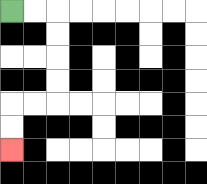{'start': '[0, 0]', 'end': '[0, 6]', 'path_directions': 'R,R,D,D,D,D,L,L,D,D', 'path_coordinates': '[[0, 0], [1, 0], [2, 0], [2, 1], [2, 2], [2, 3], [2, 4], [1, 4], [0, 4], [0, 5], [0, 6]]'}